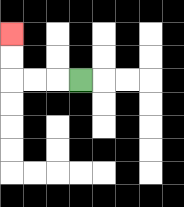{'start': '[3, 3]', 'end': '[0, 1]', 'path_directions': 'L,L,L,U,U', 'path_coordinates': '[[3, 3], [2, 3], [1, 3], [0, 3], [0, 2], [0, 1]]'}